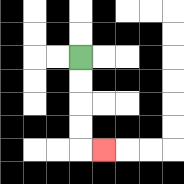{'start': '[3, 2]', 'end': '[4, 6]', 'path_directions': 'D,D,D,D,R', 'path_coordinates': '[[3, 2], [3, 3], [3, 4], [3, 5], [3, 6], [4, 6]]'}